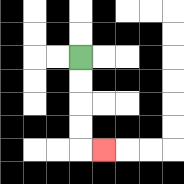{'start': '[3, 2]', 'end': '[4, 6]', 'path_directions': 'D,D,D,D,R', 'path_coordinates': '[[3, 2], [3, 3], [3, 4], [3, 5], [3, 6], [4, 6]]'}